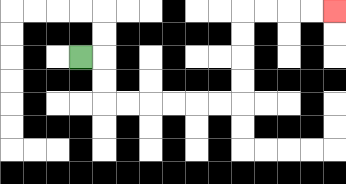{'start': '[3, 2]', 'end': '[14, 0]', 'path_directions': 'R,D,D,R,R,R,R,R,R,U,U,U,U,R,R,R,R', 'path_coordinates': '[[3, 2], [4, 2], [4, 3], [4, 4], [5, 4], [6, 4], [7, 4], [8, 4], [9, 4], [10, 4], [10, 3], [10, 2], [10, 1], [10, 0], [11, 0], [12, 0], [13, 0], [14, 0]]'}